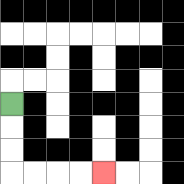{'start': '[0, 4]', 'end': '[4, 7]', 'path_directions': 'D,D,D,R,R,R,R', 'path_coordinates': '[[0, 4], [0, 5], [0, 6], [0, 7], [1, 7], [2, 7], [3, 7], [4, 7]]'}